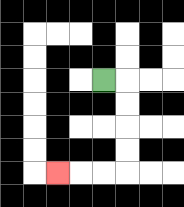{'start': '[4, 3]', 'end': '[2, 7]', 'path_directions': 'R,D,D,D,D,L,L,L', 'path_coordinates': '[[4, 3], [5, 3], [5, 4], [5, 5], [5, 6], [5, 7], [4, 7], [3, 7], [2, 7]]'}